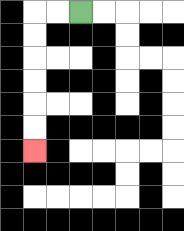{'start': '[3, 0]', 'end': '[1, 6]', 'path_directions': 'L,L,D,D,D,D,D,D', 'path_coordinates': '[[3, 0], [2, 0], [1, 0], [1, 1], [1, 2], [1, 3], [1, 4], [1, 5], [1, 6]]'}